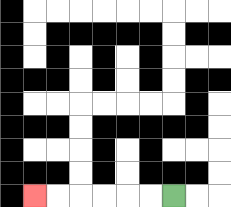{'start': '[7, 8]', 'end': '[1, 8]', 'path_directions': 'L,L,L,L,L,L', 'path_coordinates': '[[7, 8], [6, 8], [5, 8], [4, 8], [3, 8], [2, 8], [1, 8]]'}